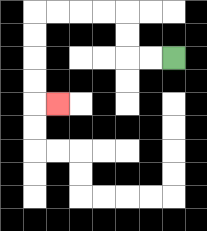{'start': '[7, 2]', 'end': '[2, 4]', 'path_directions': 'L,L,U,U,L,L,L,L,D,D,D,D,R', 'path_coordinates': '[[7, 2], [6, 2], [5, 2], [5, 1], [5, 0], [4, 0], [3, 0], [2, 0], [1, 0], [1, 1], [1, 2], [1, 3], [1, 4], [2, 4]]'}